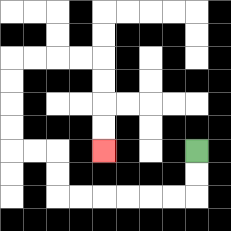{'start': '[8, 6]', 'end': '[4, 6]', 'path_directions': 'D,D,L,L,L,L,L,L,U,U,L,L,U,U,U,U,R,R,R,R,D,D,D,D', 'path_coordinates': '[[8, 6], [8, 7], [8, 8], [7, 8], [6, 8], [5, 8], [4, 8], [3, 8], [2, 8], [2, 7], [2, 6], [1, 6], [0, 6], [0, 5], [0, 4], [0, 3], [0, 2], [1, 2], [2, 2], [3, 2], [4, 2], [4, 3], [4, 4], [4, 5], [4, 6]]'}